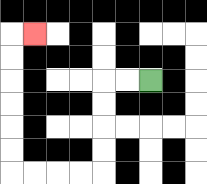{'start': '[6, 3]', 'end': '[1, 1]', 'path_directions': 'L,L,D,D,D,D,L,L,L,L,U,U,U,U,U,U,R', 'path_coordinates': '[[6, 3], [5, 3], [4, 3], [4, 4], [4, 5], [4, 6], [4, 7], [3, 7], [2, 7], [1, 7], [0, 7], [0, 6], [0, 5], [0, 4], [0, 3], [0, 2], [0, 1], [1, 1]]'}